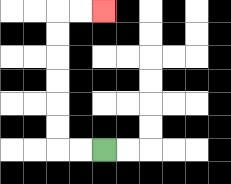{'start': '[4, 6]', 'end': '[4, 0]', 'path_directions': 'L,L,U,U,U,U,U,U,R,R', 'path_coordinates': '[[4, 6], [3, 6], [2, 6], [2, 5], [2, 4], [2, 3], [2, 2], [2, 1], [2, 0], [3, 0], [4, 0]]'}